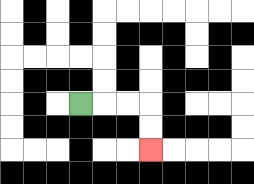{'start': '[3, 4]', 'end': '[6, 6]', 'path_directions': 'R,R,R,D,D', 'path_coordinates': '[[3, 4], [4, 4], [5, 4], [6, 4], [6, 5], [6, 6]]'}